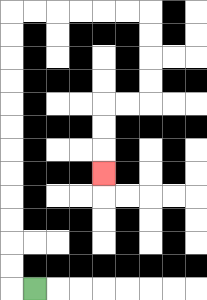{'start': '[1, 12]', 'end': '[4, 7]', 'path_directions': 'L,U,U,U,U,U,U,U,U,U,U,U,U,R,R,R,R,R,R,D,D,D,D,L,L,D,D,D', 'path_coordinates': '[[1, 12], [0, 12], [0, 11], [0, 10], [0, 9], [0, 8], [0, 7], [0, 6], [0, 5], [0, 4], [0, 3], [0, 2], [0, 1], [0, 0], [1, 0], [2, 0], [3, 0], [4, 0], [5, 0], [6, 0], [6, 1], [6, 2], [6, 3], [6, 4], [5, 4], [4, 4], [4, 5], [4, 6], [4, 7]]'}